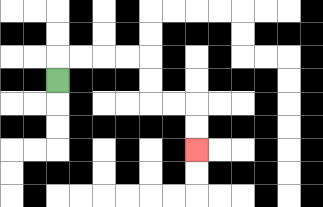{'start': '[2, 3]', 'end': '[8, 6]', 'path_directions': 'U,R,R,R,R,D,D,R,R,D,D', 'path_coordinates': '[[2, 3], [2, 2], [3, 2], [4, 2], [5, 2], [6, 2], [6, 3], [6, 4], [7, 4], [8, 4], [8, 5], [8, 6]]'}